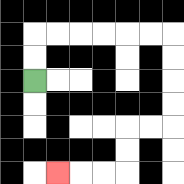{'start': '[1, 3]', 'end': '[2, 7]', 'path_directions': 'U,U,R,R,R,R,R,R,D,D,D,D,L,L,D,D,L,L,L', 'path_coordinates': '[[1, 3], [1, 2], [1, 1], [2, 1], [3, 1], [4, 1], [5, 1], [6, 1], [7, 1], [7, 2], [7, 3], [7, 4], [7, 5], [6, 5], [5, 5], [5, 6], [5, 7], [4, 7], [3, 7], [2, 7]]'}